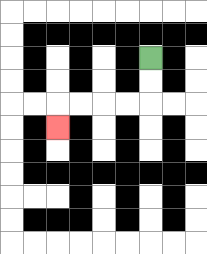{'start': '[6, 2]', 'end': '[2, 5]', 'path_directions': 'D,D,L,L,L,L,D', 'path_coordinates': '[[6, 2], [6, 3], [6, 4], [5, 4], [4, 4], [3, 4], [2, 4], [2, 5]]'}